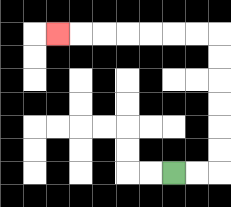{'start': '[7, 7]', 'end': '[2, 1]', 'path_directions': 'R,R,U,U,U,U,U,U,L,L,L,L,L,L,L', 'path_coordinates': '[[7, 7], [8, 7], [9, 7], [9, 6], [9, 5], [9, 4], [9, 3], [9, 2], [9, 1], [8, 1], [7, 1], [6, 1], [5, 1], [4, 1], [3, 1], [2, 1]]'}